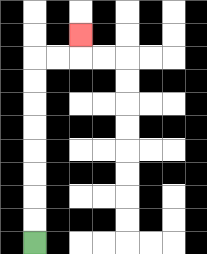{'start': '[1, 10]', 'end': '[3, 1]', 'path_directions': 'U,U,U,U,U,U,U,U,R,R,U', 'path_coordinates': '[[1, 10], [1, 9], [1, 8], [1, 7], [1, 6], [1, 5], [1, 4], [1, 3], [1, 2], [2, 2], [3, 2], [3, 1]]'}